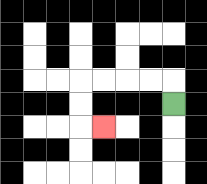{'start': '[7, 4]', 'end': '[4, 5]', 'path_directions': 'U,L,L,L,L,D,D,R', 'path_coordinates': '[[7, 4], [7, 3], [6, 3], [5, 3], [4, 3], [3, 3], [3, 4], [3, 5], [4, 5]]'}